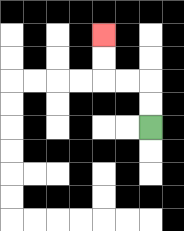{'start': '[6, 5]', 'end': '[4, 1]', 'path_directions': 'U,U,L,L,U,U', 'path_coordinates': '[[6, 5], [6, 4], [6, 3], [5, 3], [4, 3], [4, 2], [4, 1]]'}